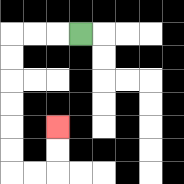{'start': '[3, 1]', 'end': '[2, 5]', 'path_directions': 'L,L,L,D,D,D,D,D,D,R,R,U,U', 'path_coordinates': '[[3, 1], [2, 1], [1, 1], [0, 1], [0, 2], [0, 3], [0, 4], [0, 5], [0, 6], [0, 7], [1, 7], [2, 7], [2, 6], [2, 5]]'}